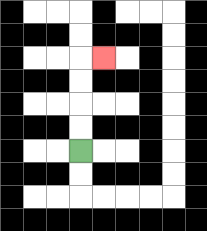{'start': '[3, 6]', 'end': '[4, 2]', 'path_directions': 'U,U,U,U,R', 'path_coordinates': '[[3, 6], [3, 5], [3, 4], [3, 3], [3, 2], [4, 2]]'}